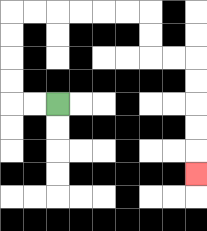{'start': '[2, 4]', 'end': '[8, 7]', 'path_directions': 'L,L,U,U,U,U,R,R,R,R,R,R,D,D,R,R,D,D,D,D,D', 'path_coordinates': '[[2, 4], [1, 4], [0, 4], [0, 3], [0, 2], [0, 1], [0, 0], [1, 0], [2, 0], [3, 0], [4, 0], [5, 0], [6, 0], [6, 1], [6, 2], [7, 2], [8, 2], [8, 3], [8, 4], [8, 5], [8, 6], [8, 7]]'}